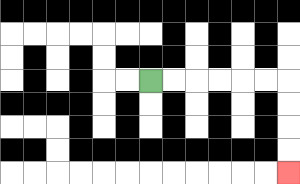{'start': '[6, 3]', 'end': '[12, 7]', 'path_directions': 'R,R,R,R,R,R,D,D,D,D', 'path_coordinates': '[[6, 3], [7, 3], [8, 3], [9, 3], [10, 3], [11, 3], [12, 3], [12, 4], [12, 5], [12, 6], [12, 7]]'}